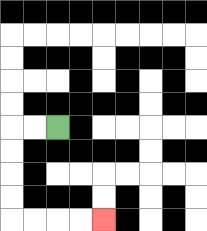{'start': '[2, 5]', 'end': '[4, 9]', 'path_directions': 'L,L,D,D,D,D,R,R,R,R', 'path_coordinates': '[[2, 5], [1, 5], [0, 5], [0, 6], [0, 7], [0, 8], [0, 9], [1, 9], [2, 9], [3, 9], [4, 9]]'}